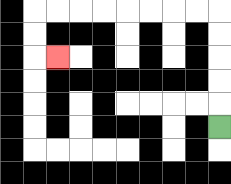{'start': '[9, 5]', 'end': '[2, 2]', 'path_directions': 'U,U,U,U,U,L,L,L,L,L,L,L,L,D,D,R', 'path_coordinates': '[[9, 5], [9, 4], [9, 3], [9, 2], [9, 1], [9, 0], [8, 0], [7, 0], [6, 0], [5, 0], [4, 0], [3, 0], [2, 0], [1, 0], [1, 1], [1, 2], [2, 2]]'}